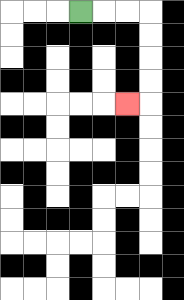{'start': '[3, 0]', 'end': '[5, 4]', 'path_directions': 'R,R,R,D,D,D,D,L', 'path_coordinates': '[[3, 0], [4, 0], [5, 0], [6, 0], [6, 1], [6, 2], [6, 3], [6, 4], [5, 4]]'}